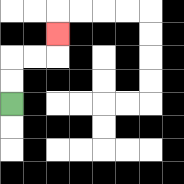{'start': '[0, 4]', 'end': '[2, 1]', 'path_directions': 'U,U,R,R,U', 'path_coordinates': '[[0, 4], [0, 3], [0, 2], [1, 2], [2, 2], [2, 1]]'}